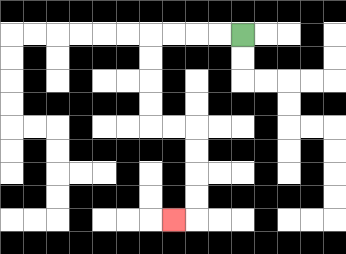{'start': '[10, 1]', 'end': '[7, 9]', 'path_directions': 'L,L,L,L,D,D,D,D,R,R,D,D,D,D,L', 'path_coordinates': '[[10, 1], [9, 1], [8, 1], [7, 1], [6, 1], [6, 2], [6, 3], [6, 4], [6, 5], [7, 5], [8, 5], [8, 6], [8, 7], [8, 8], [8, 9], [7, 9]]'}